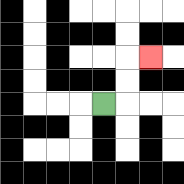{'start': '[4, 4]', 'end': '[6, 2]', 'path_directions': 'R,U,U,R', 'path_coordinates': '[[4, 4], [5, 4], [5, 3], [5, 2], [6, 2]]'}